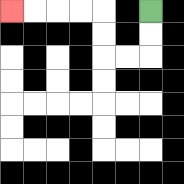{'start': '[6, 0]', 'end': '[0, 0]', 'path_directions': 'D,D,L,L,U,U,L,L,L,L', 'path_coordinates': '[[6, 0], [6, 1], [6, 2], [5, 2], [4, 2], [4, 1], [4, 0], [3, 0], [2, 0], [1, 0], [0, 0]]'}